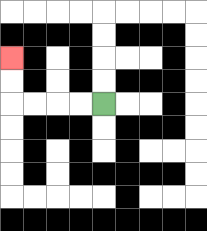{'start': '[4, 4]', 'end': '[0, 2]', 'path_directions': 'L,L,L,L,U,U', 'path_coordinates': '[[4, 4], [3, 4], [2, 4], [1, 4], [0, 4], [0, 3], [0, 2]]'}